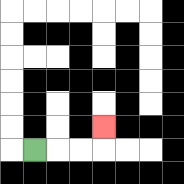{'start': '[1, 6]', 'end': '[4, 5]', 'path_directions': 'R,R,R,U', 'path_coordinates': '[[1, 6], [2, 6], [3, 6], [4, 6], [4, 5]]'}